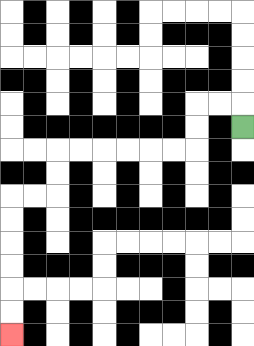{'start': '[10, 5]', 'end': '[0, 14]', 'path_directions': 'U,L,L,D,D,L,L,L,L,L,L,D,D,L,L,D,D,D,D,D,D', 'path_coordinates': '[[10, 5], [10, 4], [9, 4], [8, 4], [8, 5], [8, 6], [7, 6], [6, 6], [5, 6], [4, 6], [3, 6], [2, 6], [2, 7], [2, 8], [1, 8], [0, 8], [0, 9], [0, 10], [0, 11], [0, 12], [0, 13], [0, 14]]'}